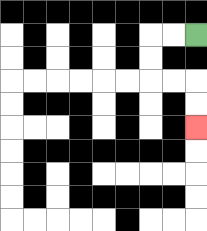{'start': '[8, 1]', 'end': '[8, 5]', 'path_directions': 'L,L,D,D,R,R,D,D', 'path_coordinates': '[[8, 1], [7, 1], [6, 1], [6, 2], [6, 3], [7, 3], [8, 3], [8, 4], [8, 5]]'}